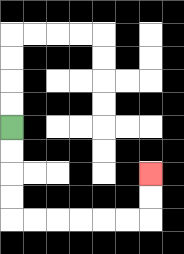{'start': '[0, 5]', 'end': '[6, 7]', 'path_directions': 'D,D,D,D,R,R,R,R,R,R,U,U', 'path_coordinates': '[[0, 5], [0, 6], [0, 7], [0, 8], [0, 9], [1, 9], [2, 9], [3, 9], [4, 9], [5, 9], [6, 9], [6, 8], [6, 7]]'}